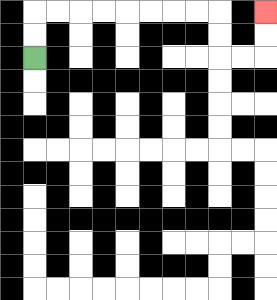{'start': '[1, 2]', 'end': '[11, 0]', 'path_directions': 'U,U,R,R,R,R,R,R,R,R,D,D,R,R,U,U', 'path_coordinates': '[[1, 2], [1, 1], [1, 0], [2, 0], [3, 0], [4, 0], [5, 0], [6, 0], [7, 0], [8, 0], [9, 0], [9, 1], [9, 2], [10, 2], [11, 2], [11, 1], [11, 0]]'}